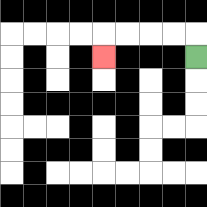{'start': '[8, 2]', 'end': '[4, 2]', 'path_directions': 'U,L,L,L,L,D', 'path_coordinates': '[[8, 2], [8, 1], [7, 1], [6, 1], [5, 1], [4, 1], [4, 2]]'}